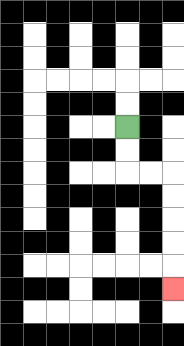{'start': '[5, 5]', 'end': '[7, 12]', 'path_directions': 'D,D,R,R,D,D,D,D,D', 'path_coordinates': '[[5, 5], [5, 6], [5, 7], [6, 7], [7, 7], [7, 8], [7, 9], [7, 10], [7, 11], [7, 12]]'}